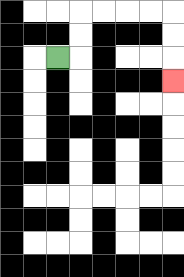{'start': '[2, 2]', 'end': '[7, 3]', 'path_directions': 'R,U,U,R,R,R,R,D,D,D', 'path_coordinates': '[[2, 2], [3, 2], [3, 1], [3, 0], [4, 0], [5, 0], [6, 0], [7, 0], [7, 1], [7, 2], [7, 3]]'}